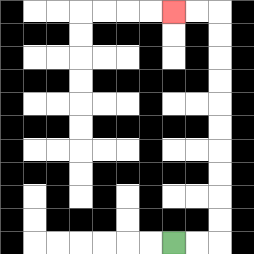{'start': '[7, 10]', 'end': '[7, 0]', 'path_directions': 'R,R,U,U,U,U,U,U,U,U,U,U,L,L', 'path_coordinates': '[[7, 10], [8, 10], [9, 10], [9, 9], [9, 8], [9, 7], [9, 6], [9, 5], [9, 4], [9, 3], [9, 2], [9, 1], [9, 0], [8, 0], [7, 0]]'}